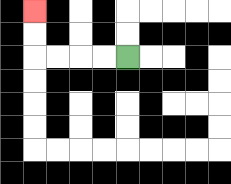{'start': '[5, 2]', 'end': '[1, 0]', 'path_directions': 'L,L,L,L,U,U', 'path_coordinates': '[[5, 2], [4, 2], [3, 2], [2, 2], [1, 2], [1, 1], [1, 0]]'}